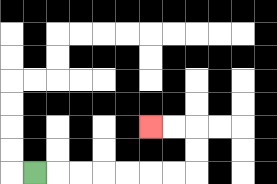{'start': '[1, 7]', 'end': '[6, 5]', 'path_directions': 'R,R,R,R,R,R,R,U,U,L,L', 'path_coordinates': '[[1, 7], [2, 7], [3, 7], [4, 7], [5, 7], [6, 7], [7, 7], [8, 7], [8, 6], [8, 5], [7, 5], [6, 5]]'}